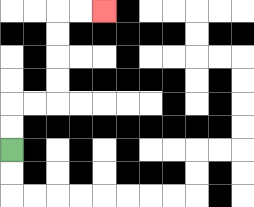{'start': '[0, 6]', 'end': '[4, 0]', 'path_directions': 'U,U,R,R,U,U,U,U,R,R', 'path_coordinates': '[[0, 6], [0, 5], [0, 4], [1, 4], [2, 4], [2, 3], [2, 2], [2, 1], [2, 0], [3, 0], [4, 0]]'}